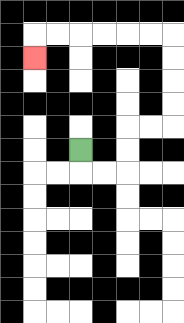{'start': '[3, 6]', 'end': '[1, 2]', 'path_directions': 'D,R,R,U,U,R,R,U,U,U,U,L,L,L,L,L,L,D', 'path_coordinates': '[[3, 6], [3, 7], [4, 7], [5, 7], [5, 6], [5, 5], [6, 5], [7, 5], [7, 4], [7, 3], [7, 2], [7, 1], [6, 1], [5, 1], [4, 1], [3, 1], [2, 1], [1, 1], [1, 2]]'}